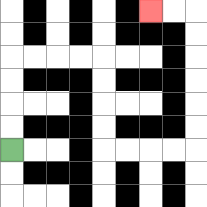{'start': '[0, 6]', 'end': '[6, 0]', 'path_directions': 'U,U,U,U,R,R,R,R,D,D,D,D,R,R,R,R,U,U,U,U,U,U,L,L', 'path_coordinates': '[[0, 6], [0, 5], [0, 4], [0, 3], [0, 2], [1, 2], [2, 2], [3, 2], [4, 2], [4, 3], [4, 4], [4, 5], [4, 6], [5, 6], [6, 6], [7, 6], [8, 6], [8, 5], [8, 4], [8, 3], [8, 2], [8, 1], [8, 0], [7, 0], [6, 0]]'}